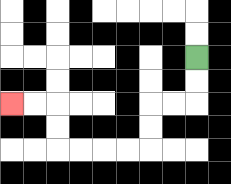{'start': '[8, 2]', 'end': '[0, 4]', 'path_directions': 'D,D,L,L,D,D,L,L,L,L,U,U,L,L', 'path_coordinates': '[[8, 2], [8, 3], [8, 4], [7, 4], [6, 4], [6, 5], [6, 6], [5, 6], [4, 6], [3, 6], [2, 6], [2, 5], [2, 4], [1, 4], [0, 4]]'}